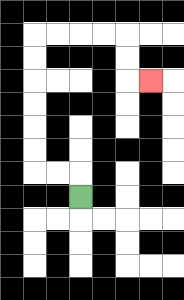{'start': '[3, 8]', 'end': '[6, 3]', 'path_directions': 'U,L,L,U,U,U,U,U,U,R,R,R,R,D,D,R', 'path_coordinates': '[[3, 8], [3, 7], [2, 7], [1, 7], [1, 6], [1, 5], [1, 4], [1, 3], [1, 2], [1, 1], [2, 1], [3, 1], [4, 1], [5, 1], [5, 2], [5, 3], [6, 3]]'}